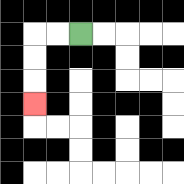{'start': '[3, 1]', 'end': '[1, 4]', 'path_directions': 'L,L,D,D,D', 'path_coordinates': '[[3, 1], [2, 1], [1, 1], [1, 2], [1, 3], [1, 4]]'}